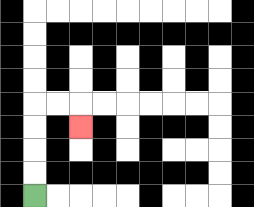{'start': '[1, 8]', 'end': '[3, 5]', 'path_directions': 'U,U,U,U,R,R,D', 'path_coordinates': '[[1, 8], [1, 7], [1, 6], [1, 5], [1, 4], [2, 4], [3, 4], [3, 5]]'}